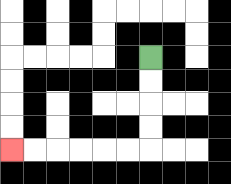{'start': '[6, 2]', 'end': '[0, 6]', 'path_directions': 'D,D,D,D,L,L,L,L,L,L', 'path_coordinates': '[[6, 2], [6, 3], [6, 4], [6, 5], [6, 6], [5, 6], [4, 6], [3, 6], [2, 6], [1, 6], [0, 6]]'}